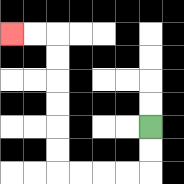{'start': '[6, 5]', 'end': '[0, 1]', 'path_directions': 'D,D,L,L,L,L,U,U,U,U,U,U,L,L', 'path_coordinates': '[[6, 5], [6, 6], [6, 7], [5, 7], [4, 7], [3, 7], [2, 7], [2, 6], [2, 5], [2, 4], [2, 3], [2, 2], [2, 1], [1, 1], [0, 1]]'}